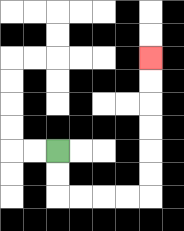{'start': '[2, 6]', 'end': '[6, 2]', 'path_directions': 'D,D,R,R,R,R,U,U,U,U,U,U', 'path_coordinates': '[[2, 6], [2, 7], [2, 8], [3, 8], [4, 8], [5, 8], [6, 8], [6, 7], [6, 6], [6, 5], [6, 4], [6, 3], [6, 2]]'}